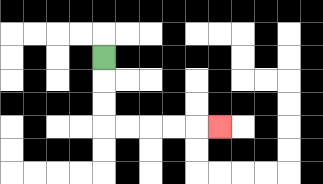{'start': '[4, 2]', 'end': '[9, 5]', 'path_directions': 'D,D,D,R,R,R,R,R', 'path_coordinates': '[[4, 2], [4, 3], [4, 4], [4, 5], [5, 5], [6, 5], [7, 5], [8, 5], [9, 5]]'}